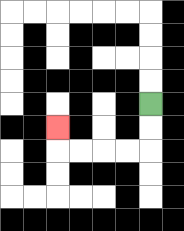{'start': '[6, 4]', 'end': '[2, 5]', 'path_directions': 'D,D,L,L,L,L,U', 'path_coordinates': '[[6, 4], [6, 5], [6, 6], [5, 6], [4, 6], [3, 6], [2, 6], [2, 5]]'}